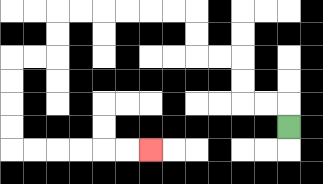{'start': '[12, 5]', 'end': '[6, 6]', 'path_directions': 'U,L,L,U,U,L,L,U,U,L,L,L,L,L,L,D,D,L,L,D,D,D,D,R,R,R,R,R,R', 'path_coordinates': '[[12, 5], [12, 4], [11, 4], [10, 4], [10, 3], [10, 2], [9, 2], [8, 2], [8, 1], [8, 0], [7, 0], [6, 0], [5, 0], [4, 0], [3, 0], [2, 0], [2, 1], [2, 2], [1, 2], [0, 2], [0, 3], [0, 4], [0, 5], [0, 6], [1, 6], [2, 6], [3, 6], [4, 6], [5, 6], [6, 6]]'}